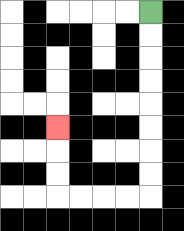{'start': '[6, 0]', 'end': '[2, 5]', 'path_directions': 'D,D,D,D,D,D,D,D,L,L,L,L,U,U,U', 'path_coordinates': '[[6, 0], [6, 1], [6, 2], [6, 3], [6, 4], [6, 5], [6, 6], [6, 7], [6, 8], [5, 8], [4, 8], [3, 8], [2, 8], [2, 7], [2, 6], [2, 5]]'}